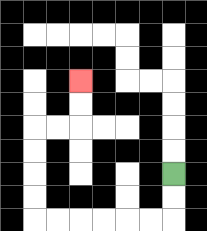{'start': '[7, 7]', 'end': '[3, 3]', 'path_directions': 'D,D,L,L,L,L,L,L,U,U,U,U,R,R,U,U', 'path_coordinates': '[[7, 7], [7, 8], [7, 9], [6, 9], [5, 9], [4, 9], [3, 9], [2, 9], [1, 9], [1, 8], [1, 7], [1, 6], [1, 5], [2, 5], [3, 5], [3, 4], [3, 3]]'}